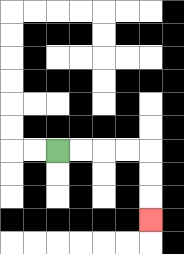{'start': '[2, 6]', 'end': '[6, 9]', 'path_directions': 'R,R,R,R,D,D,D', 'path_coordinates': '[[2, 6], [3, 6], [4, 6], [5, 6], [6, 6], [6, 7], [6, 8], [6, 9]]'}